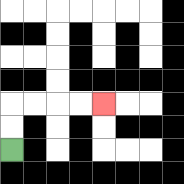{'start': '[0, 6]', 'end': '[4, 4]', 'path_directions': 'U,U,R,R,R,R', 'path_coordinates': '[[0, 6], [0, 5], [0, 4], [1, 4], [2, 4], [3, 4], [4, 4]]'}